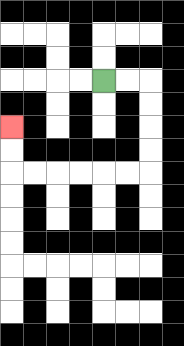{'start': '[4, 3]', 'end': '[0, 5]', 'path_directions': 'R,R,D,D,D,D,L,L,L,L,L,L,U,U', 'path_coordinates': '[[4, 3], [5, 3], [6, 3], [6, 4], [6, 5], [6, 6], [6, 7], [5, 7], [4, 7], [3, 7], [2, 7], [1, 7], [0, 7], [0, 6], [0, 5]]'}